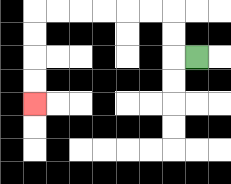{'start': '[8, 2]', 'end': '[1, 4]', 'path_directions': 'L,U,U,L,L,L,L,L,L,D,D,D,D', 'path_coordinates': '[[8, 2], [7, 2], [7, 1], [7, 0], [6, 0], [5, 0], [4, 0], [3, 0], [2, 0], [1, 0], [1, 1], [1, 2], [1, 3], [1, 4]]'}